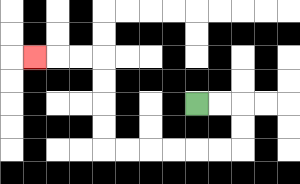{'start': '[8, 4]', 'end': '[1, 2]', 'path_directions': 'R,R,D,D,L,L,L,L,L,L,U,U,U,U,L,L,L', 'path_coordinates': '[[8, 4], [9, 4], [10, 4], [10, 5], [10, 6], [9, 6], [8, 6], [7, 6], [6, 6], [5, 6], [4, 6], [4, 5], [4, 4], [4, 3], [4, 2], [3, 2], [2, 2], [1, 2]]'}